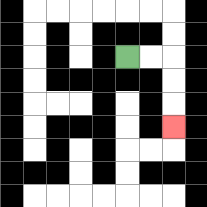{'start': '[5, 2]', 'end': '[7, 5]', 'path_directions': 'R,R,D,D,D', 'path_coordinates': '[[5, 2], [6, 2], [7, 2], [7, 3], [7, 4], [7, 5]]'}